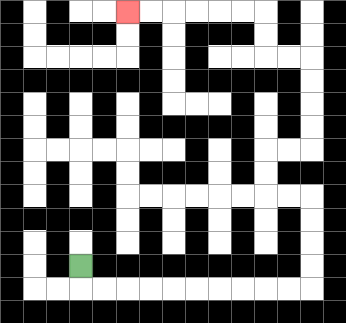{'start': '[3, 11]', 'end': '[5, 0]', 'path_directions': 'D,R,R,R,R,R,R,R,R,R,R,U,U,U,U,L,L,U,U,R,R,U,U,U,U,L,L,U,U,L,L,L,L,L,L', 'path_coordinates': '[[3, 11], [3, 12], [4, 12], [5, 12], [6, 12], [7, 12], [8, 12], [9, 12], [10, 12], [11, 12], [12, 12], [13, 12], [13, 11], [13, 10], [13, 9], [13, 8], [12, 8], [11, 8], [11, 7], [11, 6], [12, 6], [13, 6], [13, 5], [13, 4], [13, 3], [13, 2], [12, 2], [11, 2], [11, 1], [11, 0], [10, 0], [9, 0], [8, 0], [7, 0], [6, 0], [5, 0]]'}